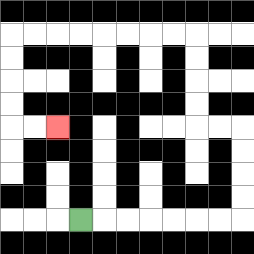{'start': '[3, 9]', 'end': '[2, 5]', 'path_directions': 'R,R,R,R,R,R,R,U,U,U,U,L,L,U,U,U,U,L,L,L,L,L,L,L,L,D,D,D,D,R,R', 'path_coordinates': '[[3, 9], [4, 9], [5, 9], [6, 9], [7, 9], [8, 9], [9, 9], [10, 9], [10, 8], [10, 7], [10, 6], [10, 5], [9, 5], [8, 5], [8, 4], [8, 3], [8, 2], [8, 1], [7, 1], [6, 1], [5, 1], [4, 1], [3, 1], [2, 1], [1, 1], [0, 1], [0, 2], [0, 3], [0, 4], [0, 5], [1, 5], [2, 5]]'}